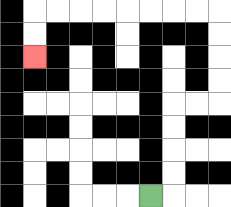{'start': '[6, 8]', 'end': '[1, 2]', 'path_directions': 'R,U,U,U,U,R,R,U,U,U,U,L,L,L,L,L,L,L,L,D,D', 'path_coordinates': '[[6, 8], [7, 8], [7, 7], [7, 6], [7, 5], [7, 4], [8, 4], [9, 4], [9, 3], [9, 2], [9, 1], [9, 0], [8, 0], [7, 0], [6, 0], [5, 0], [4, 0], [3, 0], [2, 0], [1, 0], [1, 1], [1, 2]]'}